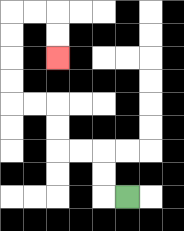{'start': '[5, 8]', 'end': '[2, 2]', 'path_directions': 'L,U,U,L,L,U,U,L,L,U,U,U,U,R,R,D,D', 'path_coordinates': '[[5, 8], [4, 8], [4, 7], [4, 6], [3, 6], [2, 6], [2, 5], [2, 4], [1, 4], [0, 4], [0, 3], [0, 2], [0, 1], [0, 0], [1, 0], [2, 0], [2, 1], [2, 2]]'}